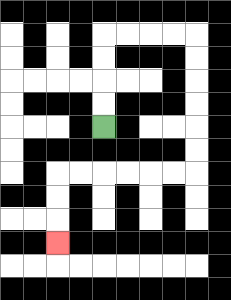{'start': '[4, 5]', 'end': '[2, 10]', 'path_directions': 'U,U,U,U,R,R,R,R,D,D,D,D,D,D,L,L,L,L,L,L,D,D,D', 'path_coordinates': '[[4, 5], [4, 4], [4, 3], [4, 2], [4, 1], [5, 1], [6, 1], [7, 1], [8, 1], [8, 2], [8, 3], [8, 4], [8, 5], [8, 6], [8, 7], [7, 7], [6, 7], [5, 7], [4, 7], [3, 7], [2, 7], [2, 8], [2, 9], [2, 10]]'}